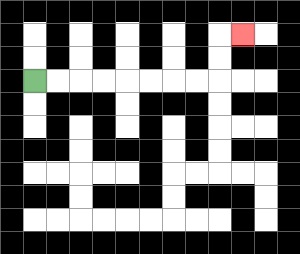{'start': '[1, 3]', 'end': '[10, 1]', 'path_directions': 'R,R,R,R,R,R,R,R,U,U,R', 'path_coordinates': '[[1, 3], [2, 3], [3, 3], [4, 3], [5, 3], [6, 3], [7, 3], [8, 3], [9, 3], [9, 2], [9, 1], [10, 1]]'}